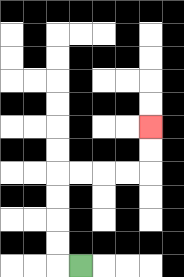{'start': '[3, 11]', 'end': '[6, 5]', 'path_directions': 'L,U,U,U,U,R,R,R,R,U,U', 'path_coordinates': '[[3, 11], [2, 11], [2, 10], [2, 9], [2, 8], [2, 7], [3, 7], [4, 7], [5, 7], [6, 7], [6, 6], [6, 5]]'}